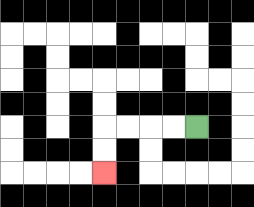{'start': '[8, 5]', 'end': '[4, 7]', 'path_directions': 'L,L,L,L,D,D', 'path_coordinates': '[[8, 5], [7, 5], [6, 5], [5, 5], [4, 5], [4, 6], [4, 7]]'}